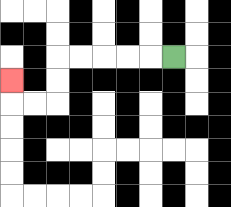{'start': '[7, 2]', 'end': '[0, 3]', 'path_directions': 'L,L,L,L,L,D,D,L,L,U', 'path_coordinates': '[[7, 2], [6, 2], [5, 2], [4, 2], [3, 2], [2, 2], [2, 3], [2, 4], [1, 4], [0, 4], [0, 3]]'}